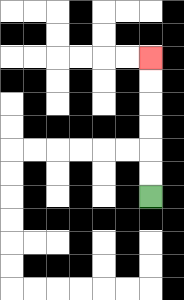{'start': '[6, 8]', 'end': '[6, 2]', 'path_directions': 'U,U,U,U,U,U', 'path_coordinates': '[[6, 8], [6, 7], [6, 6], [6, 5], [6, 4], [6, 3], [6, 2]]'}